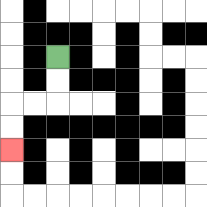{'start': '[2, 2]', 'end': '[0, 6]', 'path_directions': 'D,D,L,L,D,D', 'path_coordinates': '[[2, 2], [2, 3], [2, 4], [1, 4], [0, 4], [0, 5], [0, 6]]'}